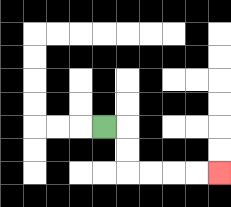{'start': '[4, 5]', 'end': '[9, 7]', 'path_directions': 'R,D,D,R,R,R,R', 'path_coordinates': '[[4, 5], [5, 5], [5, 6], [5, 7], [6, 7], [7, 7], [8, 7], [9, 7]]'}